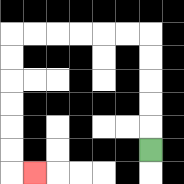{'start': '[6, 6]', 'end': '[1, 7]', 'path_directions': 'U,U,U,U,U,L,L,L,L,L,L,D,D,D,D,D,D,R', 'path_coordinates': '[[6, 6], [6, 5], [6, 4], [6, 3], [6, 2], [6, 1], [5, 1], [4, 1], [3, 1], [2, 1], [1, 1], [0, 1], [0, 2], [0, 3], [0, 4], [0, 5], [0, 6], [0, 7], [1, 7]]'}